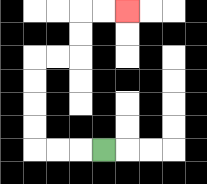{'start': '[4, 6]', 'end': '[5, 0]', 'path_directions': 'L,L,L,U,U,U,U,R,R,U,U,R,R', 'path_coordinates': '[[4, 6], [3, 6], [2, 6], [1, 6], [1, 5], [1, 4], [1, 3], [1, 2], [2, 2], [3, 2], [3, 1], [3, 0], [4, 0], [5, 0]]'}